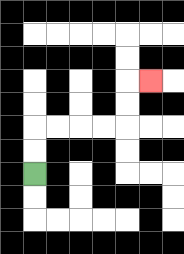{'start': '[1, 7]', 'end': '[6, 3]', 'path_directions': 'U,U,R,R,R,R,U,U,R', 'path_coordinates': '[[1, 7], [1, 6], [1, 5], [2, 5], [3, 5], [4, 5], [5, 5], [5, 4], [5, 3], [6, 3]]'}